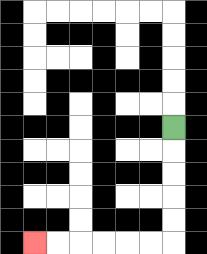{'start': '[7, 5]', 'end': '[1, 10]', 'path_directions': 'D,D,D,D,D,L,L,L,L,L,L', 'path_coordinates': '[[7, 5], [7, 6], [7, 7], [7, 8], [7, 9], [7, 10], [6, 10], [5, 10], [4, 10], [3, 10], [2, 10], [1, 10]]'}